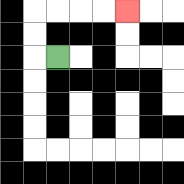{'start': '[2, 2]', 'end': '[5, 0]', 'path_directions': 'L,U,U,R,R,R,R', 'path_coordinates': '[[2, 2], [1, 2], [1, 1], [1, 0], [2, 0], [3, 0], [4, 0], [5, 0]]'}